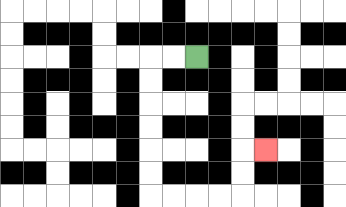{'start': '[8, 2]', 'end': '[11, 6]', 'path_directions': 'L,L,D,D,D,D,D,D,R,R,R,R,U,U,R', 'path_coordinates': '[[8, 2], [7, 2], [6, 2], [6, 3], [6, 4], [6, 5], [6, 6], [6, 7], [6, 8], [7, 8], [8, 8], [9, 8], [10, 8], [10, 7], [10, 6], [11, 6]]'}